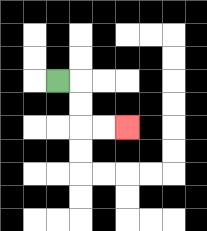{'start': '[2, 3]', 'end': '[5, 5]', 'path_directions': 'R,D,D,R,R', 'path_coordinates': '[[2, 3], [3, 3], [3, 4], [3, 5], [4, 5], [5, 5]]'}